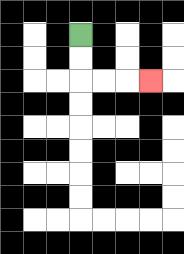{'start': '[3, 1]', 'end': '[6, 3]', 'path_directions': 'D,D,R,R,R', 'path_coordinates': '[[3, 1], [3, 2], [3, 3], [4, 3], [5, 3], [6, 3]]'}